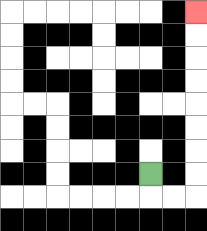{'start': '[6, 7]', 'end': '[8, 0]', 'path_directions': 'D,R,R,U,U,U,U,U,U,U,U', 'path_coordinates': '[[6, 7], [6, 8], [7, 8], [8, 8], [8, 7], [8, 6], [8, 5], [8, 4], [8, 3], [8, 2], [8, 1], [8, 0]]'}